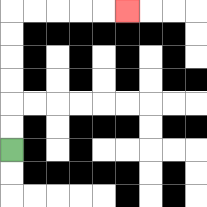{'start': '[0, 6]', 'end': '[5, 0]', 'path_directions': 'U,U,U,U,U,U,R,R,R,R,R', 'path_coordinates': '[[0, 6], [0, 5], [0, 4], [0, 3], [0, 2], [0, 1], [0, 0], [1, 0], [2, 0], [3, 0], [4, 0], [5, 0]]'}